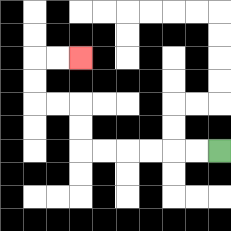{'start': '[9, 6]', 'end': '[3, 2]', 'path_directions': 'L,L,L,L,L,L,U,U,L,L,U,U,R,R', 'path_coordinates': '[[9, 6], [8, 6], [7, 6], [6, 6], [5, 6], [4, 6], [3, 6], [3, 5], [3, 4], [2, 4], [1, 4], [1, 3], [1, 2], [2, 2], [3, 2]]'}